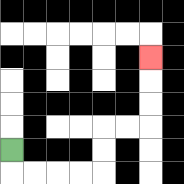{'start': '[0, 6]', 'end': '[6, 2]', 'path_directions': 'D,R,R,R,R,U,U,R,R,U,U,U', 'path_coordinates': '[[0, 6], [0, 7], [1, 7], [2, 7], [3, 7], [4, 7], [4, 6], [4, 5], [5, 5], [6, 5], [6, 4], [6, 3], [6, 2]]'}